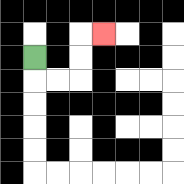{'start': '[1, 2]', 'end': '[4, 1]', 'path_directions': 'D,R,R,U,U,R', 'path_coordinates': '[[1, 2], [1, 3], [2, 3], [3, 3], [3, 2], [3, 1], [4, 1]]'}